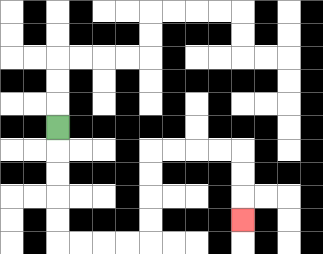{'start': '[2, 5]', 'end': '[10, 9]', 'path_directions': 'D,D,D,D,D,R,R,R,R,U,U,U,U,R,R,R,R,D,D,D', 'path_coordinates': '[[2, 5], [2, 6], [2, 7], [2, 8], [2, 9], [2, 10], [3, 10], [4, 10], [5, 10], [6, 10], [6, 9], [6, 8], [6, 7], [6, 6], [7, 6], [8, 6], [9, 6], [10, 6], [10, 7], [10, 8], [10, 9]]'}